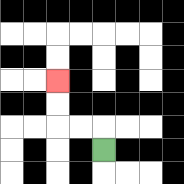{'start': '[4, 6]', 'end': '[2, 3]', 'path_directions': 'U,L,L,U,U', 'path_coordinates': '[[4, 6], [4, 5], [3, 5], [2, 5], [2, 4], [2, 3]]'}